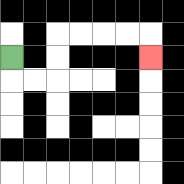{'start': '[0, 2]', 'end': '[6, 2]', 'path_directions': 'D,R,R,U,U,R,R,R,R,D', 'path_coordinates': '[[0, 2], [0, 3], [1, 3], [2, 3], [2, 2], [2, 1], [3, 1], [4, 1], [5, 1], [6, 1], [6, 2]]'}